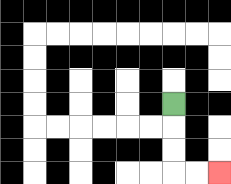{'start': '[7, 4]', 'end': '[9, 7]', 'path_directions': 'D,D,D,R,R', 'path_coordinates': '[[7, 4], [7, 5], [7, 6], [7, 7], [8, 7], [9, 7]]'}